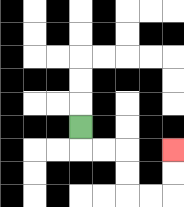{'start': '[3, 5]', 'end': '[7, 6]', 'path_directions': 'D,R,R,D,D,R,R,U,U', 'path_coordinates': '[[3, 5], [3, 6], [4, 6], [5, 6], [5, 7], [5, 8], [6, 8], [7, 8], [7, 7], [7, 6]]'}